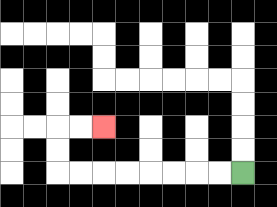{'start': '[10, 7]', 'end': '[4, 5]', 'path_directions': 'L,L,L,L,L,L,L,L,U,U,R,R', 'path_coordinates': '[[10, 7], [9, 7], [8, 7], [7, 7], [6, 7], [5, 7], [4, 7], [3, 7], [2, 7], [2, 6], [2, 5], [3, 5], [4, 5]]'}